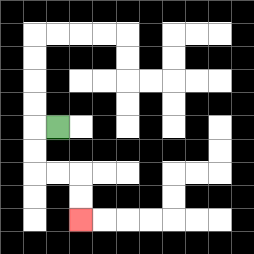{'start': '[2, 5]', 'end': '[3, 9]', 'path_directions': 'L,D,D,R,R,D,D', 'path_coordinates': '[[2, 5], [1, 5], [1, 6], [1, 7], [2, 7], [3, 7], [3, 8], [3, 9]]'}